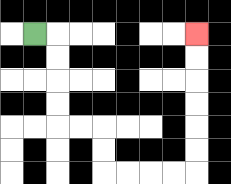{'start': '[1, 1]', 'end': '[8, 1]', 'path_directions': 'R,D,D,D,D,R,R,D,D,R,R,R,R,U,U,U,U,U,U', 'path_coordinates': '[[1, 1], [2, 1], [2, 2], [2, 3], [2, 4], [2, 5], [3, 5], [4, 5], [4, 6], [4, 7], [5, 7], [6, 7], [7, 7], [8, 7], [8, 6], [8, 5], [8, 4], [8, 3], [8, 2], [8, 1]]'}